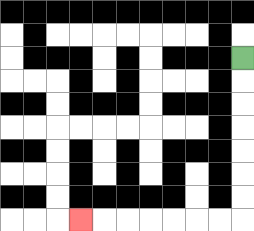{'start': '[10, 2]', 'end': '[3, 9]', 'path_directions': 'D,D,D,D,D,D,D,L,L,L,L,L,L,L', 'path_coordinates': '[[10, 2], [10, 3], [10, 4], [10, 5], [10, 6], [10, 7], [10, 8], [10, 9], [9, 9], [8, 9], [7, 9], [6, 9], [5, 9], [4, 9], [3, 9]]'}